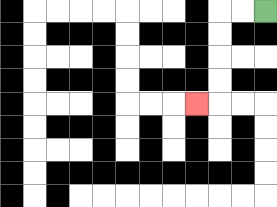{'start': '[11, 0]', 'end': '[8, 4]', 'path_directions': 'L,L,D,D,D,D,L', 'path_coordinates': '[[11, 0], [10, 0], [9, 0], [9, 1], [9, 2], [9, 3], [9, 4], [8, 4]]'}